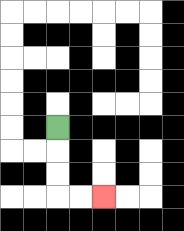{'start': '[2, 5]', 'end': '[4, 8]', 'path_directions': 'D,D,D,R,R', 'path_coordinates': '[[2, 5], [2, 6], [2, 7], [2, 8], [3, 8], [4, 8]]'}